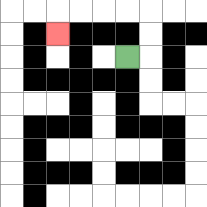{'start': '[5, 2]', 'end': '[2, 1]', 'path_directions': 'R,U,U,L,L,L,L,D', 'path_coordinates': '[[5, 2], [6, 2], [6, 1], [6, 0], [5, 0], [4, 0], [3, 0], [2, 0], [2, 1]]'}